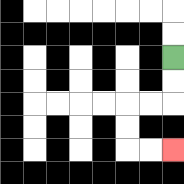{'start': '[7, 2]', 'end': '[7, 6]', 'path_directions': 'D,D,L,L,D,D,R,R', 'path_coordinates': '[[7, 2], [7, 3], [7, 4], [6, 4], [5, 4], [5, 5], [5, 6], [6, 6], [7, 6]]'}